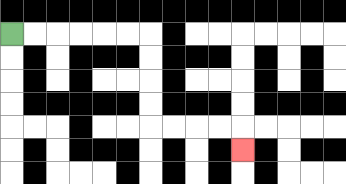{'start': '[0, 1]', 'end': '[10, 6]', 'path_directions': 'R,R,R,R,R,R,D,D,D,D,R,R,R,R,D', 'path_coordinates': '[[0, 1], [1, 1], [2, 1], [3, 1], [4, 1], [5, 1], [6, 1], [6, 2], [6, 3], [6, 4], [6, 5], [7, 5], [8, 5], [9, 5], [10, 5], [10, 6]]'}